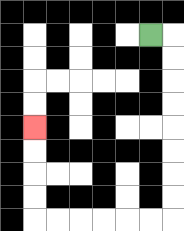{'start': '[6, 1]', 'end': '[1, 5]', 'path_directions': 'R,D,D,D,D,D,D,D,D,L,L,L,L,L,L,U,U,U,U', 'path_coordinates': '[[6, 1], [7, 1], [7, 2], [7, 3], [7, 4], [7, 5], [7, 6], [7, 7], [7, 8], [7, 9], [6, 9], [5, 9], [4, 9], [3, 9], [2, 9], [1, 9], [1, 8], [1, 7], [1, 6], [1, 5]]'}